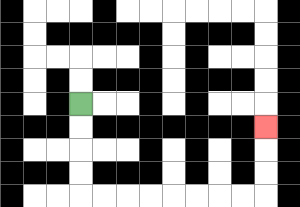{'start': '[3, 4]', 'end': '[11, 5]', 'path_directions': 'D,D,D,D,R,R,R,R,R,R,R,R,U,U,U', 'path_coordinates': '[[3, 4], [3, 5], [3, 6], [3, 7], [3, 8], [4, 8], [5, 8], [6, 8], [7, 8], [8, 8], [9, 8], [10, 8], [11, 8], [11, 7], [11, 6], [11, 5]]'}